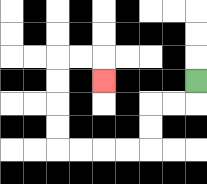{'start': '[8, 3]', 'end': '[4, 3]', 'path_directions': 'D,L,L,D,D,L,L,L,L,U,U,U,U,R,R,D', 'path_coordinates': '[[8, 3], [8, 4], [7, 4], [6, 4], [6, 5], [6, 6], [5, 6], [4, 6], [3, 6], [2, 6], [2, 5], [2, 4], [2, 3], [2, 2], [3, 2], [4, 2], [4, 3]]'}